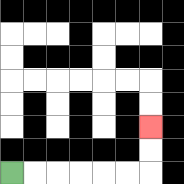{'start': '[0, 7]', 'end': '[6, 5]', 'path_directions': 'R,R,R,R,R,R,U,U', 'path_coordinates': '[[0, 7], [1, 7], [2, 7], [3, 7], [4, 7], [5, 7], [6, 7], [6, 6], [6, 5]]'}